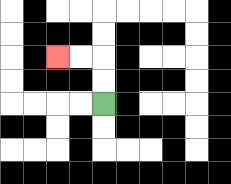{'start': '[4, 4]', 'end': '[2, 2]', 'path_directions': 'U,U,L,L', 'path_coordinates': '[[4, 4], [4, 3], [4, 2], [3, 2], [2, 2]]'}